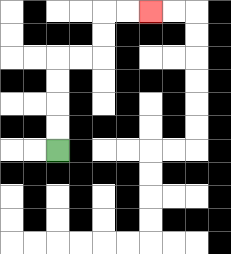{'start': '[2, 6]', 'end': '[6, 0]', 'path_directions': 'U,U,U,U,R,R,U,U,R,R', 'path_coordinates': '[[2, 6], [2, 5], [2, 4], [2, 3], [2, 2], [3, 2], [4, 2], [4, 1], [4, 0], [5, 0], [6, 0]]'}